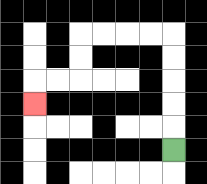{'start': '[7, 6]', 'end': '[1, 4]', 'path_directions': 'U,U,U,U,U,L,L,L,L,D,D,L,L,D', 'path_coordinates': '[[7, 6], [7, 5], [7, 4], [7, 3], [7, 2], [7, 1], [6, 1], [5, 1], [4, 1], [3, 1], [3, 2], [3, 3], [2, 3], [1, 3], [1, 4]]'}